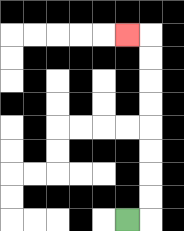{'start': '[5, 9]', 'end': '[5, 1]', 'path_directions': 'R,U,U,U,U,U,U,U,U,L', 'path_coordinates': '[[5, 9], [6, 9], [6, 8], [6, 7], [6, 6], [6, 5], [6, 4], [6, 3], [6, 2], [6, 1], [5, 1]]'}